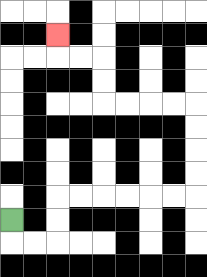{'start': '[0, 9]', 'end': '[2, 1]', 'path_directions': 'D,R,R,U,U,R,R,R,R,R,R,U,U,U,U,L,L,L,L,U,U,L,L,U', 'path_coordinates': '[[0, 9], [0, 10], [1, 10], [2, 10], [2, 9], [2, 8], [3, 8], [4, 8], [5, 8], [6, 8], [7, 8], [8, 8], [8, 7], [8, 6], [8, 5], [8, 4], [7, 4], [6, 4], [5, 4], [4, 4], [4, 3], [4, 2], [3, 2], [2, 2], [2, 1]]'}